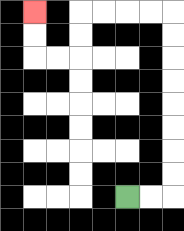{'start': '[5, 8]', 'end': '[1, 0]', 'path_directions': 'R,R,U,U,U,U,U,U,U,U,L,L,L,L,D,D,L,L,U,U', 'path_coordinates': '[[5, 8], [6, 8], [7, 8], [7, 7], [7, 6], [7, 5], [7, 4], [7, 3], [7, 2], [7, 1], [7, 0], [6, 0], [5, 0], [4, 0], [3, 0], [3, 1], [3, 2], [2, 2], [1, 2], [1, 1], [1, 0]]'}